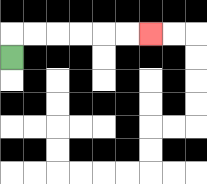{'start': '[0, 2]', 'end': '[6, 1]', 'path_directions': 'U,R,R,R,R,R,R', 'path_coordinates': '[[0, 2], [0, 1], [1, 1], [2, 1], [3, 1], [4, 1], [5, 1], [6, 1]]'}